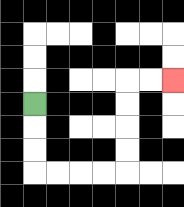{'start': '[1, 4]', 'end': '[7, 3]', 'path_directions': 'D,D,D,R,R,R,R,U,U,U,U,R,R', 'path_coordinates': '[[1, 4], [1, 5], [1, 6], [1, 7], [2, 7], [3, 7], [4, 7], [5, 7], [5, 6], [5, 5], [5, 4], [5, 3], [6, 3], [7, 3]]'}